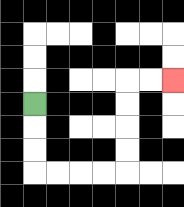{'start': '[1, 4]', 'end': '[7, 3]', 'path_directions': 'D,D,D,R,R,R,R,U,U,U,U,R,R', 'path_coordinates': '[[1, 4], [1, 5], [1, 6], [1, 7], [2, 7], [3, 7], [4, 7], [5, 7], [5, 6], [5, 5], [5, 4], [5, 3], [6, 3], [7, 3]]'}